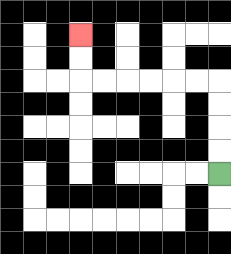{'start': '[9, 7]', 'end': '[3, 1]', 'path_directions': 'U,U,U,U,L,L,L,L,L,L,U,U', 'path_coordinates': '[[9, 7], [9, 6], [9, 5], [9, 4], [9, 3], [8, 3], [7, 3], [6, 3], [5, 3], [4, 3], [3, 3], [3, 2], [3, 1]]'}